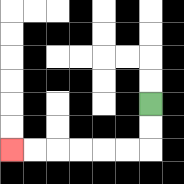{'start': '[6, 4]', 'end': '[0, 6]', 'path_directions': 'D,D,L,L,L,L,L,L', 'path_coordinates': '[[6, 4], [6, 5], [6, 6], [5, 6], [4, 6], [3, 6], [2, 6], [1, 6], [0, 6]]'}